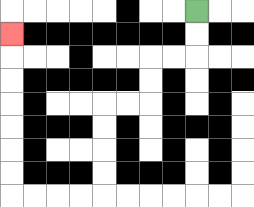{'start': '[8, 0]', 'end': '[0, 1]', 'path_directions': 'D,D,L,L,D,D,L,L,D,D,D,D,L,L,L,L,U,U,U,U,U,U,U', 'path_coordinates': '[[8, 0], [8, 1], [8, 2], [7, 2], [6, 2], [6, 3], [6, 4], [5, 4], [4, 4], [4, 5], [4, 6], [4, 7], [4, 8], [3, 8], [2, 8], [1, 8], [0, 8], [0, 7], [0, 6], [0, 5], [0, 4], [0, 3], [0, 2], [0, 1]]'}